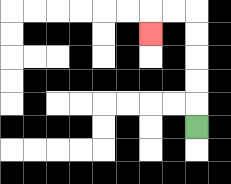{'start': '[8, 5]', 'end': '[6, 1]', 'path_directions': 'U,U,U,U,U,L,L,D', 'path_coordinates': '[[8, 5], [8, 4], [8, 3], [8, 2], [8, 1], [8, 0], [7, 0], [6, 0], [6, 1]]'}